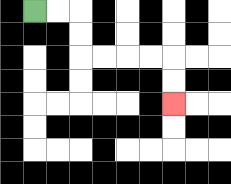{'start': '[1, 0]', 'end': '[7, 4]', 'path_directions': 'R,R,D,D,R,R,R,R,D,D', 'path_coordinates': '[[1, 0], [2, 0], [3, 0], [3, 1], [3, 2], [4, 2], [5, 2], [6, 2], [7, 2], [7, 3], [7, 4]]'}